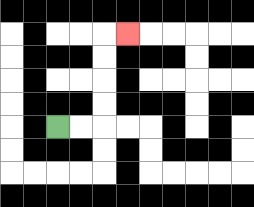{'start': '[2, 5]', 'end': '[5, 1]', 'path_directions': 'R,R,U,U,U,U,R', 'path_coordinates': '[[2, 5], [3, 5], [4, 5], [4, 4], [4, 3], [4, 2], [4, 1], [5, 1]]'}